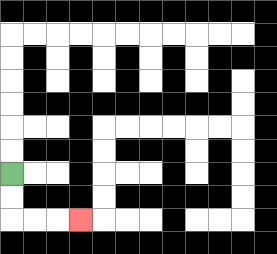{'start': '[0, 7]', 'end': '[3, 9]', 'path_directions': 'D,D,R,R,R', 'path_coordinates': '[[0, 7], [0, 8], [0, 9], [1, 9], [2, 9], [3, 9]]'}